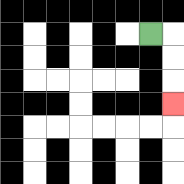{'start': '[6, 1]', 'end': '[7, 4]', 'path_directions': 'R,D,D,D', 'path_coordinates': '[[6, 1], [7, 1], [7, 2], [7, 3], [7, 4]]'}